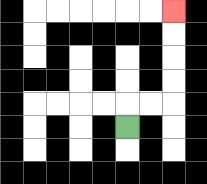{'start': '[5, 5]', 'end': '[7, 0]', 'path_directions': 'U,R,R,U,U,U,U', 'path_coordinates': '[[5, 5], [5, 4], [6, 4], [7, 4], [7, 3], [7, 2], [7, 1], [7, 0]]'}